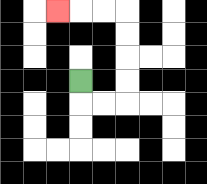{'start': '[3, 3]', 'end': '[2, 0]', 'path_directions': 'D,R,R,U,U,U,U,L,L,L', 'path_coordinates': '[[3, 3], [3, 4], [4, 4], [5, 4], [5, 3], [5, 2], [5, 1], [5, 0], [4, 0], [3, 0], [2, 0]]'}